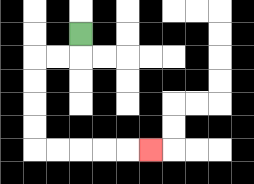{'start': '[3, 1]', 'end': '[6, 6]', 'path_directions': 'D,L,L,D,D,D,D,R,R,R,R,R', 'path_coordinates': '[[3, 1], [3, 2], [2, 2], [1, 2], [1, 3], [1, 4], [1, 5], [1, 6], [2, 6], [3, 6], [4, 6], [5, 6], [6, 6]]'}